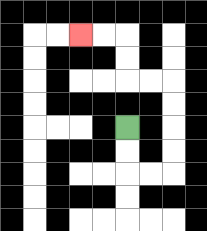{'start': '[5, 5]', 'end': '[3, 1]', 'path_directions': 'D,D,R,R,U,U,U,U,L,L,U,U,L,L', 'path_coordinates': '[[5, 5], [5, 6], [5, 7], [6, 7], [7, 7], [7, 6], [7, 5], [7, 4], [7, 3], [6, 3], [5, 3], [5, 2], [5, 1], [4, 1], [3, 1]]'}